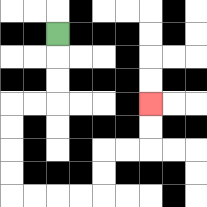{'start': '[2, 1]', 'end': '[6, 4]', 'path_directions': 'D,D,D,L,L,D,D,D,D,R,R,R,R,U,U,R,R,U,U', 'path_coordinates': '[[2, 1], [2, 2], [2, 3], [2, 4], [1, 4], [0, 4], [0, 5], [0, 6], [0, 7], [0, 8], [1, 8], [2, 8], [3, 8], [4, 8], [4, 7], [4, 6], [5, 6], [6, 6], [6, 5], [6, 4]]'}